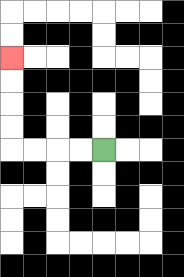{'start': '[4, 6]', 'end': '[0, 2]', 'path_directions': 'L,L,L,L,U,U,U,U', 'path_coordinates': '[[4, 6], [3, 6], [2, 6], [1, 6], [0, 6], [0, 5], [0, 4], [0, 3], [0, 2]]'}